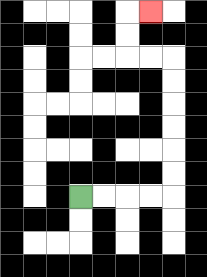{'start': '[3, 8]', 'end': '[6, 0]', 'path_directions': 'R,R,R,R,U,U,U,U,U,U,L,L,U,U,R', 'path_coordinates': '[[3, 8], [4, 8], [5, 8], [6, 8], [7, 8], [7, 7], [7, 6], [7, 5], [7, 4], [7, 3], [7, 2], [6, 2], [5, 2], [5, 1], [5, 0], [6, 0]]'}